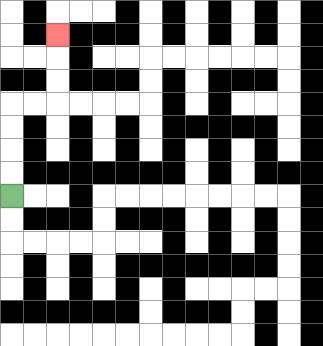{'start': '[0, 8]', 'end': '[2, 1]', 'path_directions': 'U,U,U,U,R,R,U,U,U', 'path_coordinates': '[[0, 8], [0, 7], [0, 6], [0, 5], [0, 4], [1, 4], [2, 4], [2, 3], [2, 2], [2, 1]]'}